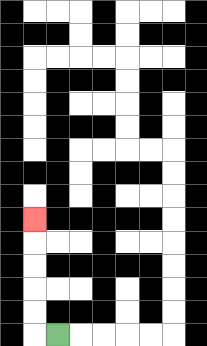{'start': '[2, 14]', 'end': '[1, 9]', 'path_directions': 'L,U,U,U,U,U', 'path_coordinates': '[[2, 14], [1, 14], [1, 13], [1, 12], [1, 11], [1, 10], [1, 9]]'}